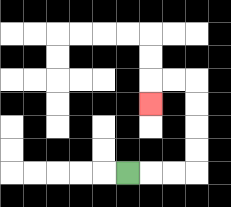{'start': '[5, 7]', 'end': '[6, 4]', 'path_directions': 'R,R,R,U,U,U,U,L,L,D', 'path_coordinates': '[[5, 7], [6, 7], [7, 7], [8, 7], [8, 6], [8, 5], [8, 4], [8, 3], [7, 3], [6, 3], [6, 4]]'}